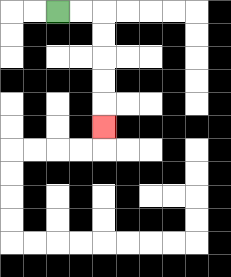{'start': '[2, 0]', 'end': '[4, 5]', 'path_directions': 'R,R,D,D,D,D,D', 'path_coordinates': '[[2, 0], [3, 0], [4, 0], [4, 1], [4, 2], [4, 3], [4, 4], [4, 5]]'}